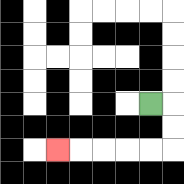{'start': '[6, 4]', 'end': '[2, 6]', 'path_directions': 'R,D,D,L,L,L,L,L', 'path_coordinates': '[[6, 4], [7, 4], [7, 5], [7, 6], [6, 6], [5, 6], [4, 6], [3, 6], [2, 6]]'}